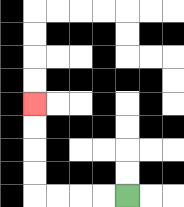{'start': '[5, 8]', 'end': '[1, 4]', 'path_directions': 'L,L,L,L,U,U,U,U', 'path_coordinates': '[[5, 8], [4, 8], [3, 8], [2, 8], [1, 8], [1, 7], [1, 6], [1, 5], [1, 4]]'}